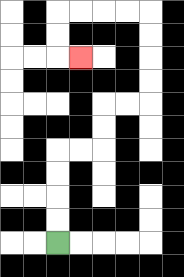{'start': '[2, 10]', 'end': '[3, 2]', 'path_directions': 'U,U,U,U,R,R,U,U,R,R,U,U,U,U,L,L,L,L,D,D,R', 'path_coordinates': '[[2, 10], [2, 9], [2, 8], [2, 7], [2, 6], [3, 6], [4, 6], [4, 5], [4, 4], [5, 4], [6, 4], [6, 3], [6, 2], [6, 1], [6, 0], [5, 0], [4, 0], [3, 0], [2, 0], [2, 1], [2, 2], [3, 2]]'}